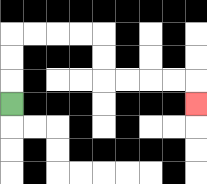{'start': '[0, 4]', 'end': '[8, 4]', 'path_directions': 'U,U,U,R,R,R,R,D,D,R,R,R,R,D', 'path_coordinates': '[[0, 4], [0, 3], [0, 2], [0, 1], [1, 1], [2, 1], [3, 1], [4, 1], [4, 2], [4, 3], [5, 3], [6, 3], [7, 3], [8, 3], [8, 4]]'}